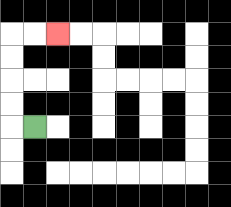{'start': '[1, 5]', 'end': '[2, 1]', 'path_directions': 'L,U,U,U,U,R,R', 'path_coordinates': '[[1, 5], [0, 5], [0, 4], [0, 3], [0, 2], [0, 1], [1, 1], [2, 1]]'}